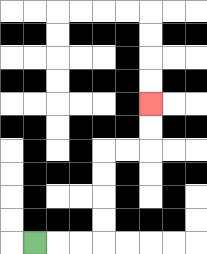{'start': '[1, 10]', 'end': '[6, 4]', 'path_directions': 'R,R,R,U,U,U,U,R,R,U,U', 'path_coordinates': '[[1, 10], [2, 10], [3, 10], [4, 10], [4, 9], [4, 8], [4, 7], [4, 6], [5, 6], [6, 6], [6, 5], [6, 4]]'}